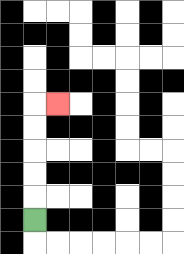{'start': '[1, 9]', 'end': '[2, 4]', 'path_directions': 'U,U,U,U,U,R', 'path_coordinates': '[[1, 9], [1, 8], [1, 7], [1, 6], [1, 5], [1, 4], [2, 4]]'}